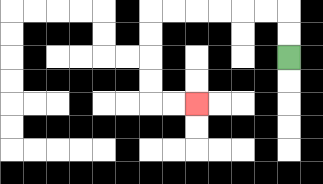{'start': '[12, 2]', 'end': '[8, 4]', 'path_directions': 'U,U,L,L,L,L,L,L,D,D,D,D,R,R', 'path_coordinates': '[[12, 2], [12, 1], [12, 0], [11, 0], [10, 0], [9, 0], [8, 0], [7, 0], [6, 0], [6, 1], [6, 2], [6, 3], [6, 4], [7, 4], [8, 4]]'}